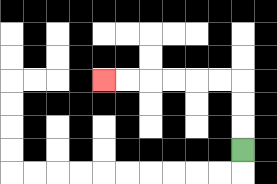{'start': '[10, 6]', 'end': '[4, 3]', 'path_directions': 'U,U,U,L,L,L,L,L,L', 'path_coordinates': '[[10, 6], [10, 5], [10, 4], [10, 3], [9, 3], [8, 3], [7, 3], [6, 3], [5, 3], [4, 3]]'}